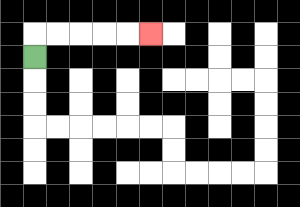{'start': '[1, 2]', 'end': '[6, 1]', 'path_directions': 'U,R,R,R,R,R', 'path_coordinates': '[[1, 2], [1, 1], [2, 1], [3, 1], [4, 1], [5, 1], [6, 1]]'}